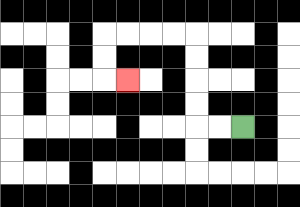{'start': '[10, 5]', 'end': '[5, 3]', 'path_directions': 'L,L,U,U,U,U,L,L,L,L,D,D,R', 'path_coordinates': '[[10, 5], [9, 5], [8, 5], [8, 4], [8, 3], [8, 2], [8, 1], [7, 1], [6, 1], [5, 1], [4, 1], [4, 2], [4, 3], [5, 3]]'}